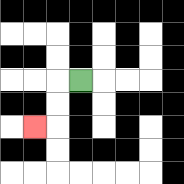{'start': '[3, 3]', 'end': '[1, 5]', 'path_directions': 'L,D,D,L', 'path_coordinates': '[[3, 3], [2, 3], [2, 4], [2, 5], [1, 5]]'}